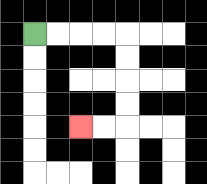{'start': '[1, 1]', 'end': '[3, 5]', 'path_directions': 'R,R,R,R,D,D,D,D,L,L', 'path_coordinates': '[[1, 1], [2, 1], [3, 1], [4, 1], [5, 1], [5, 2], [5, 3], [5, 4], [5, 5], [4, 5], [3, 5]]'}